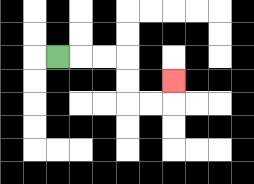{'start': '[2, 2]', 'end': '[7, 3]', 'path_directions': 'R,R,R,D,D,R,R,U', 'path_coordinates': '[[2, 2], [3, 2], [4, 2], [5, 2], [5, 3], [5, 4], [6, 4], [7, 4], [7, 3]]'}